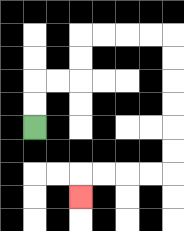{'start': '[1, 5]', 'end': '[3, 8]', 'path_directions': 'U,U,R,R,U,U,R,R,R,R,D,D,D,D,D,D,L,L,L,L,D', 'path_coordinates': '[[1, 5], [1, 4], [1, 3], [2, 3], [3, 3], [3, 2], [3, 1], [4, 1], [5, 1], [6, 1], [7, 1], [7, 2], [7, 3], [7, 4], [7, 5], [7, 6], [7, 7], [6, 7], [5, 7], [4, 7], [3, 7], [3, 8]]'}